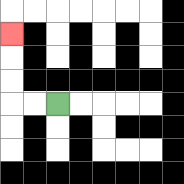{'start': '[2, 4]', 'end': '[0, 1]', 'path_directions': 'L,L,U,U,U', 'path_coordinates': '[[2, 4], [1, 4], [0, 4], [0, 3], [0, 2], [0, 1]]'}